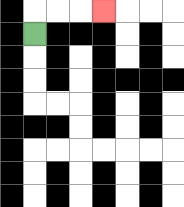{'start': '[1, 1]', 'end': '[4, 0]', 'path_directions': 'U,R,R,R', 'path_coordinates': '[[1, 1], [1, 0], [2, 0], [3, 0], [4, 0]]'}